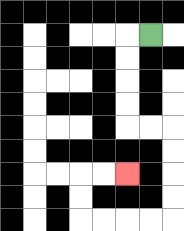{'start': '[6, 1]', 'end': '[5, 7]', 'path_directions': 'L,D,D,D,D,R,R,D,D,D,D,L,L,L,L,U,U,R,R', 'path_coordinates': '[[6, 1], [5, 1], [5, 2], [5, 3], [5, 4], [5, 5], [6, 5], [7, 5], [7, 6], [7, 7], [7, 8], [7, 9], [6, 9], [5, 9], [4, 9], [3, 9], [3, 8], [3, 7], [4, 7], [5, 7]]'}